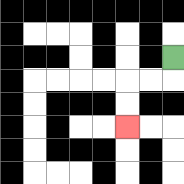{'start': '[7, 2]', 'end': '[5, 5]', 'path_directions': 'D,L,L,D,D', 'path_coordinates': '[[7, 2], [7, 3], [6, 3], [5, 3], [5, 4], [5, 5]]'}